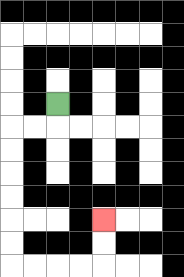{'start': '[2, 4]', 'end': '[4, 9]', 'path_directions': 'D,L,L,D,D,D,D,D,D,R,R,R,R,U,U', 'path_coordinates': '[[2, 4], [2, 5], [1, 5], [0, 5], [0, 6], [0, 7], [0, 8], [0, 9], [0, 10], [0, 11], [1, 11], [2, 11], [3, 11], [4, 11], [4, 10], [4, 9]]'}